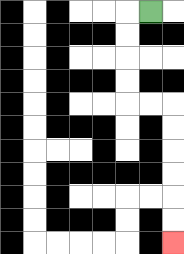{'start': '[6, 0]', 'end': '[7, 10]', 'path_directions': 'L,D,D,D,D,R,R,D,D,D,D,D,D', 'path_coordinates': '[[6, 0], [5, 0], [5, 1], [5, 2], [5, 3], [5, 4], [6, 4], [7, 4], [7, 5], [7, 6], [7, 7], [7, 8], [7, 9], [7, 10]]'}